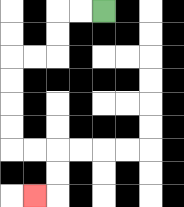{'start': '[4, 0]', 'end': '[1, 8]', 'path_directions': 'L,L,D,D,L,L,D,D,D,D,R,R,D,D,L', 'path_coordinates': '[[4, 0], [3, 0], [2, 0], [2, 1], [2, 2], [1, 2], [0, 2], [0, 3], [0, 4], [0, 5], [0, 6], [1, 6], [2, 6], [2, 7], [2, 8], [1, 8]]'}